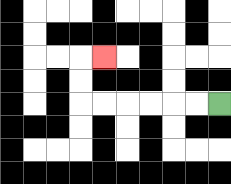{'start': '[9, 4]', 'end': '[4, 2]', 'path_directions': 'L,L,L,L,L,L,U,U,R', 'path_coordinates': '[[9, 4], [8, 4], [7, 4], [6, 4], [5, 4], [4, 4], [3, 4], [3, 3], [3, 2], [4, 2]]'}